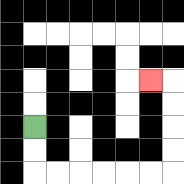{'start': '[1, 5]', 'end': '[6, 3]', 'path_directions': 'D,D,R,R,R,R,R,R,U,U,U,U,L', 'path_coordinates': '[[1, 5], [1, 6], [1, 7], [2, 7], [3, 7], [4, 7], [5, 7], [6, 7], [7, 7], [7, 6], [7, 5], [7, 4], [7, 3], [6, 3]]'}